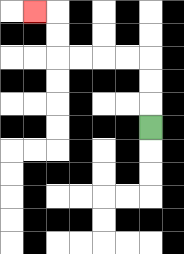{'start': '[6, 5]', 'end': '[1, 0]', 'path_directions': 'U,U,U,L,L,L,L,U,U,L', 'path_coordinates': '[[6, 5], [6, 4], [6, 3], [6, 2], [5, 2], [4, 2], [3, 2], [2, 2], [2, 1], [2, 0], [1, 0]]'}